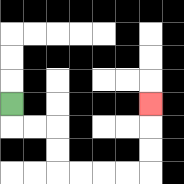{'start': '[0, 4]', 'end': '[6, 4]', 'path_directions': 'D,R,R,D,D,R,R,R,R,U,U,U', 'path_coordinates': '[[0, 4], [0, 5], [1, 5], [2, 5], [2, 6], [2, 7], [3, 7], [4, 7], [5, 7], [6, 7], [6, 6], [6, 5], [6, 4]]'}